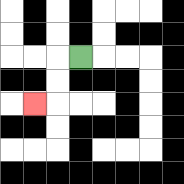{'start': '[3, 2]', 'end': '[1, 4]', 'path_directions': 'L,D,D,L', 'path_coordinates': '[[3, 2], [2, 2], [2, 3], [2, 4], [1, 4]]'}